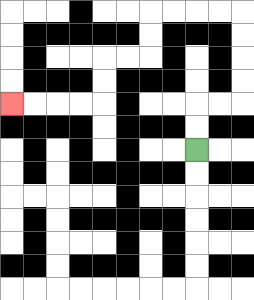{'start': '[8, 6]', 'end': '[0, 4]', 'path_directions': 'U,U,R,R,U,U,U,U,L,L,L,L,D,D,L,L,D,D,L,L,L,L', 'path_coordinates': '[[8, 6], [8, 5], [8, 4], [9, 4], [10, 4], [10, 3], [10, 2], [10, 1], [10, 0], [9, 0], [8, 0], [7, 0], [6, 0], [6, 1], [6, 2], [5, 2], [4, 2], [4, 3], [4, 4], [3, 4], [2, 4], [1, 4], [0, 4]]'}